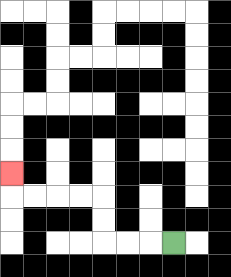{'start': '[7, 10]', 'end': '[0, 7]', 'path_directions': 'L,L,L,U,U,L,L,L,L,U', 'path_coordinates': '[[7, 10], [6, 10], [5, 10], [4, 10], [4, 9], [4, 8], [3, 8], [2, 8], [1, 8], [0, 8], [0, 7]]'}